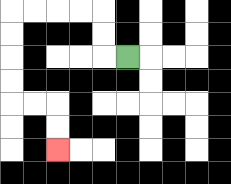{'start': '[5, 2]', 'end': '[2, 6]', 'path_directions': 'L,U,U,L,L,L,L,D,D,D,D,R,R,D,D', 'path_coordinates': '[[5, 2], [4, 2], [4, 1], [4, 0], [3, 0], [2, 0], [1, 0], [0, 0], [0, 1], [0, 2], [0, 3], [0, 4], [1, 4], [2, 4], [2, 5], [2, 6]]'}